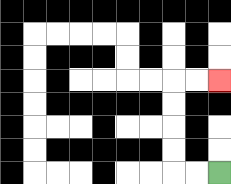{'start': '[9, 7]', 'end': '[9, 3]', 'path_directions': 'L,L,U,U,U,U,R,R', 'path_coordinates': '[[9, 7], [8, 7], [7, 7], [7, 6], [7, 5], [7, 4], [7, 3], [8, 3], [9, 3]]'}